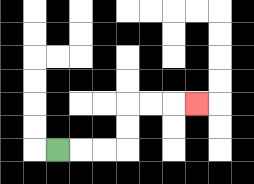{'start': '[2, 6]', 'end': '[8, 4]', 'path_directions': 'R,R,R,U,U,R,R,R', 'path_coordinates': '[[2, 6], [3, 6], [4, 6], [5, 6], [5, 5], [5, 4], [6, 4], [7, 4], [8, 4]]'}